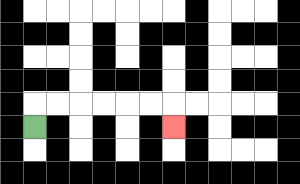{'start': '[1, 5]', 'end': '[7, 5]', 'path_directions': 'U,R,R,R,R,R,R,D', 'path_coordinates': '[[1, 5], [1, 4], [2, 4], [3, 4], [4, 4], [5, 4], [6, 4], [7, 4], [7, 5]]'}